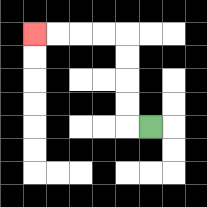{'start': '[6, 5]', 'end': '[1, 1]', 'path_directions': 'L,U,U,U,U,L,L,L,L', 'path_coordinates': '[[6, 5], [5, 5], [5, 4], [5, 3], [5, 2], [5, 1], [4, 1], [3, 1], [2, 1], [1, 1]]'}